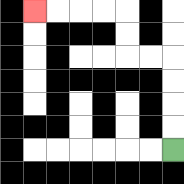{'start': '[7, 6]', 'end': '[1, 0]', 'path_directions': 'U,U,U,U,L,L,U,U,L,L,L,L', 'path_coordinates': '[[7, 6], [7, 5], [7, 4], [7, 3], [7, 2], [6, 2], [5, 2], [5, 1], [5, 0], [4, 0], [3, 0], [2, 0], [1, 0]]'}